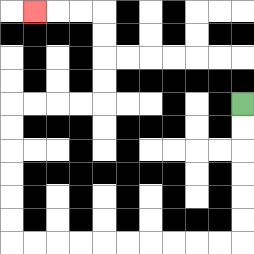{'start': '[10, 4]', 'end': '[1, 0]', 'path_directions': 'D,D,D,D,D,D,L,L,L,L,L,L,L,L,L,L,U,U,U,U,U,U,R,R,R,R,U,U,U,U,L,L,L', 'path_coordinates': '[[10, 4], [10, 5], [10, 6], [10, 7], [10, 8], [10, 9], [10, 10], [9, 10], [8, 10], [7, 10], [6, 10], [5, 10], [4, 10], [3, 10], [2, 10], [1, 10], [0, 10], [0, 9], [0, 8], [0, 7], [0, 6], [0, 5], [0, 4], [1, 4], [2, 4], [3, 4], [4, 4], [4, 3], [4, 2], [4, 1], [4, 0], [3, 0], [2, 0], [1, 0]]'}